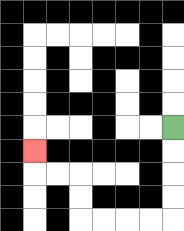{'start': '[7, 5]', 'end': '[1, 6]', 'path_directions': 'D,D,D,D,L,L,L,L,U,U,L,L,U', 'path_coordinates': '[[7, 5], [7, 6], [7, 7], [7, 8], [7, 9], [6, 9], [5, 9], [4, 9], [3, 9], [3, 8], [3, 7], [2, 7], [1, 7], [1, 6]]'}